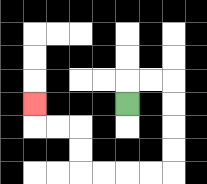{'start': '[5, 4]', 'end': '[1, 4]', 'path_directions': 'U,R,R,D,D,D,D,L,L,L,L,U,U,L,L,U', 'path_coordinates': '[[5, 4], [5, 3], [6, 3], [7, 3], [7, 4], [7, 5], [7, 6], [7, 7], [6, 7], [5, 7], [4, 7], [3, 7], [3, 6], [3, 5], [2, 5], [1, 5], [1, 4]]'}